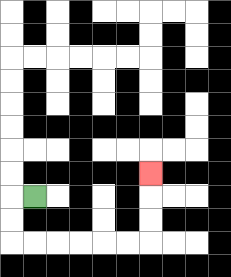{'start': '[1, 8]', 'end': '[6, 7]', 'path_directions': 'L,D,D,R,R,R,R,R,R,U,U,U', 'path_coordinates': '[[1, 8], [0, 8], [0, 9], [0, 10], [1, 10], [2, 10], [3, 10], [4, 10], [5, 10], [6, 10], [6, 9], [6, 8], [6, 7]]'}